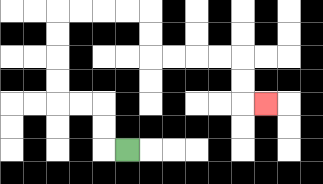{'start': '[5, 6]', 'end': '[11, 4]', 'path_directions': 'L,U,U,L,L,U,U,U,U,R,R,R,R,D,D,R,R,R,R,D,D,R', 'path_coordinates': '[[5, 6], [4, 6], [4, 5], [4, 4], [3, 4], [2, 4], [2, 3], [2, 2], [2, 1], [2, 0], [3, 0], [4, 0], [5, 0], [6, 0], [6, 1], [6, 2], [7, 2], [8, 2], [9, 2], [10, 2], [10, 3], [10, 4], [11, 4]]'}